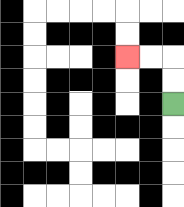{'start': '[7, 4]', 'end': '[5, 2]', 'path_directions': 'U,U,L,L', 'path_coordinates': '[[7, 4], [7, 3], [7, 2], [6, 2], [5, 2]]'}